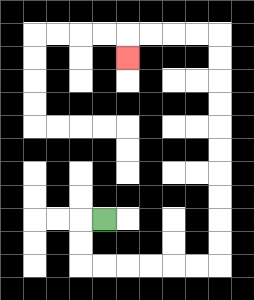{'start': '[4, 9]', 'end': '[5, 2]', 'path_directions': 'L,D,D,R,R,R,R,R,R,U,U,U,U,U,U,U,U,U,U,L,L,L,L,D', 'path_coordinates': '[[4, 9], [3, 9], [3, 10], [3, 11], [4, 11], [5, 11], [6, 11], [7, 11], [8, 11], [9, 11], [9, 10], [9, 9], [9, 8], [9, 7], [9, 6], [9, 5], [9, 4], [9, 3], [9, 2], [9, 1], [8, 1], [7, 1], [6, 1], [5, 1], [5, 2]]'}